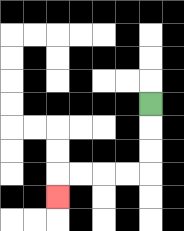{'start': '[6, 4]', 'end': '[2, 8]', 'path_directions': 'D,D,D,L,L,L,L,D', 'path_coordinates': '[[6, 4], [6, 5], [6, 6], [6, 7], [5, 7], [4, 7], [3, 7], [2, 7], [2, 8]]'}